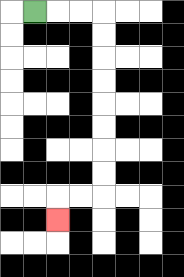{'start': '[1, 0]', 'end': '[2, 9]', 'path_directions': 'R,R,R,D,D,D,D,D,D,D,D,L,L,D', 'path_coordinates': '[[1, 0], [2, 0], [3, 0], [4, 0], [4, 1], [4, 2], [4, 3], [4, 4], [4, 5], [4, 6], [4, 7], [4, 8], [3, 8], [2, 8], [2, 9]]'}